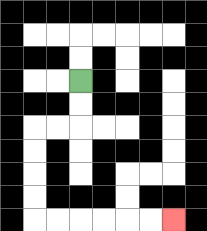{'start': '[3, 3]', 'end': '[7, 9]', 'path_directions': 'D,D,L,L,D,D,D,D,R,R,R,R,R,R', 'path_coordinates': '[[3, 3], [3, 4], [3, 5], [2, 5], [1, 5], [1, 6], [1, 7], [1, 8], [1, 9], [2, 9], [3, 9], [4, 9], [5, 9], [6, 9], [7, 9]]'}